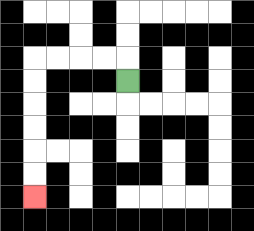{'start': '[5, 3]', 'end': '[1, 8]', 'path_directions': 'U,L,L,L,L,D,D,D,D,D,D', 'path_coordinates': '[[5, 3], [5, 2], [4, 2], [3, 2], [2, 2], [1, 2], [1, 3], [1, 4], [1, 5], [1, 6], [1, 7], [1, 8]]'}